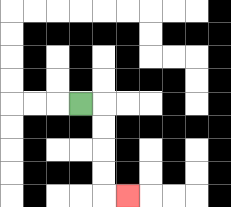{'start': '[3, 4]', 'end': '[5, 8]', 'path_directions': 'R,D,D,D,D,R', 'path_coordinates': '[[3, 4], [4, 4], [4, 5], [4, 6], [4, 7], [4, 8], [5, 8]]'}